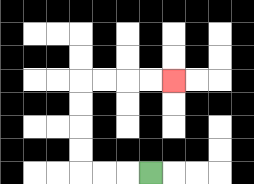{'start': '[6, 7]', 'end': '[7, 3]', 'path_directions': 'L,L,L,U,U,U,U,R,R,R,R', 'path_coordinates': '[[6, 7], [5, 7], [4, 7], [3, 7], [3, 6], [3, 5], [3, 4], [3, 3], [4, 3], [5, 3], [6, 3], [7, 3]]'}